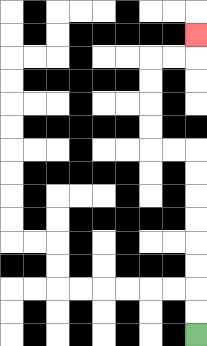{'start': '[8, 14]', 'end': '[8, 1]', 'path_directions': 'U,U,U,U,U,U,U,U,L,L,U,U,U,U,R,R,U', 'path_coordinates': '[[8, 14], [8, 13], [8, 12], [8, 11], [8, 10], [8, 9], [8, 8], [8, 7], [8, 6], [7, 6], [6, 6], [6, 5], [6, 4], [6, 3], [6, 2], [7, 2], [8, 2], [8, 1]]'}